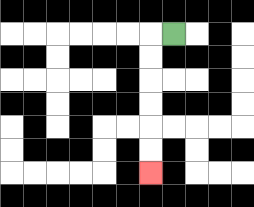{'start': '[7, 1]', 'end': '[6, 7]', 'path_directions': 'L,D,D,D,D,D,D', 'path_coordinates': '[[7, 1], [6, 1], [6, 2], [6, 3], [6, 4], [6, 5], [6, 6], [6, 7]]'}